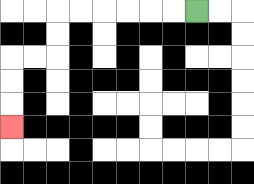{'start': '[8, 0]', 'end': '[0, 5]', 'path_directions': 'L,L,L,L,L,L,D,D,L,L,D,D,D', 'path_coordinates': '[[8, 0], [7, 0], [6, 0], [5, 0], [4, 0], [3, 0], [2, 0], [2, 1], [2, 2], [1, 2], [0, 2], [0, 3], [0, 4], [0, 5]]'}